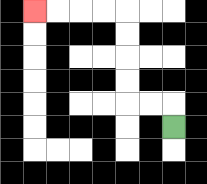{'start': '[7, 5]', 'end': '[1, 0]', 'path_directions': 'U,L,L,U,U,U,U,L,L,L,L', 'path_coordinates': '[[7, 5], [7, 4], [6, 4], [5, 4], [5, 3], [5, 2], [5, 1], [5, 0], [4, 0], [3, 0], [2, 0], [1, 0]]'}